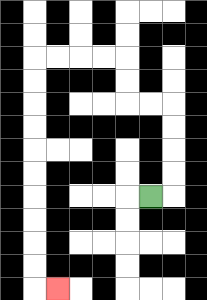{'start': '[6, 8]', 'end': '[2, 12]', 'path_directions': 'R,U,U,U,U,L,L,U,U,L,L,L,L,D,D,D,D,D,D,D,D,D,D,R', 'path_coordinates': '[[6, 8], [7, 8], [7, 7], [7, 6], [7, 5], [7, 4], [6, 4], [5, 4], [5, 3], [5, 2], [4, 2], [3, 2], [2, 2], [1, 2], [1, 3], [1, 4], [1, 5], [1, 6], [1, 7], [1, 8], [1, 9], [1, 10], [1, 11], [1, 12], [2, 12]]'}